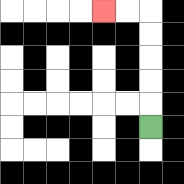{'start': '[6, 5]', 'end': '[4, 0]', 'path_directions': 'U,U,U,U,U,L,L', 'path_coordinates': '[[6, 5], [6, 4], [6, 3], [6, 2], [6, 1], [6, 0], [5, 0], [4, 0]]'}